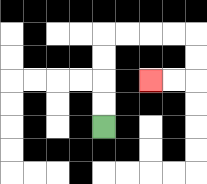{'start': '[4, 5]', 'end': '[6, 3]', 'path_directions': 'U,U,U,U,R,R,R,R,D,D,L,L', 'path_coordinates': '[[4, 5], [4, 4], [4, 3], [4, 2], [4, 1], [5, 1], [6, 1], [7, 1], [8, 1], [8, 2], [8, 3], [7, 3], [6, 3]]'}